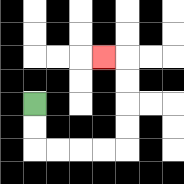{'start': '[1, 4]', 'end': '[4, 2]', 'path_directions': 'D,D,R,R,R,R,U,U,U,U,L', 'path_coordinates': '[[1, 4], [1, 5], [1, 6], [2, 6], [3, 6], [4, 6], [5, 6], [5, 5], [5, 4], [5, 3], [5, 2], [4, 2]]'}